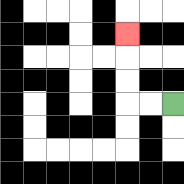{'start': '[7, 4]', 'end': '[5, 1]', 'path_directions': 'L,L,U,U,U', 'path_coordinates': '[[7, 4], [6, 4], [5, 4], [5, 3], [5, 2], [5, 1]]'}